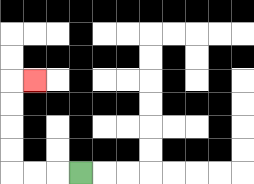{'start': '[3, 7]', 'end': '[1, 3]', 'path_directions': 'L,L,L,U,U,U,U,R', 'path_coordinates': '[[3, 7], [2, 7], [1, 7], [0, 7], [0, 6], [0, 5], [0, 4], [0, 3], [1, 3]]'}